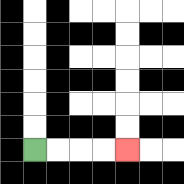{'start': '[1, 6]', 'end': '[5, 6]', 'path_directions': 'R,R,R,R', 'path_coordinates': '[[1, 6], [2, 6], [3, 6], [4, 6], [5, 6]]'}